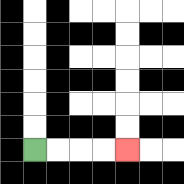{'start': '[1, 6]', 'end': '[5, 6]', 'path_directions': 'R,R,R,R', 'path_coordinates': '[[1, 6], [2, 6], [3, 6], [4, 6], [5, 6]]'}